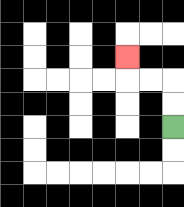{'start': '[7, 5]', 'end': '[5, 2]', 'path_directions': 'U,U,L,L,U', 'path_coordinates': '[[7, 5], [7, 4], [7, 3], [6, 3], [5, 3], [5, 2]]'}